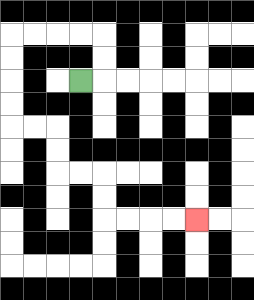{'start': '[3, 3]', 'end': '[8, 9]', 'path_directions': 'R,U,U,L,L,L,L,D,D,D,D,R,R,D,D,R,R,D,D,R,R,R,R', 'path_coordinates': '[[3, 3], [4, 3], [4, 2], [4, 1], [3, 1], [2, 1], [1, 1], [0, 1], [0, 2], [0, 3], [0, 4], [0, 5], [1, 5], [2, 5], [2, 6], [2, 7], [3, 7], [4, 7], [4, 8], [4, 9], [5, 9], [6, 9], [7, 9], [8, 9]]'}